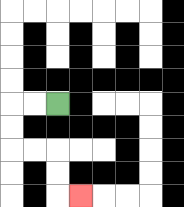{'start': '[2, 4]', 'end': '[3, 8]', 'path_directions': 'L,L,D,D,R,R,D,D,R', 'path_coordinates': '[[2, 4], [1, 4], [0, 4], [0, 5], [0, 6], [1, 6], [2, 6], [2, 7], [2, 8], [3, 8]]'}